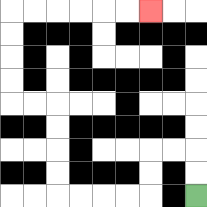{'start': '[8, 8]', 'end': '[6, 0]', 'path_directions': 'U,U,L,L,D,D,L,L,L,L,U,U,U,U,L,L,U,U,U,U,R,R,R,R,R,R', 'path_coordinates': '[[8, 8], [8, 7], [8, 6], [7, 6], [6, 6], [6, 7], [6, 8], [5, 8], [4, 8], [3, 8], [2, 8], [2, 7], [2, 6], [2, 5], [2, 4], [1, 4], [0, 4], [0, 3], [0, 2], [0, 1], [0, 0], [1, 0], [2, 0], [3, 0], [4, 0], [5, 0], [6, 0]]'}